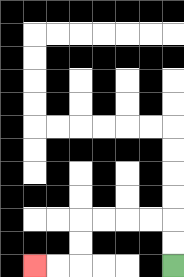{'start': '[7, 11]', 'end': '[1, 11]', 'path_directions': 'U,U,L,L,L,L,D,D,L,L', 'path_coordinates': '[[7, 11], [7, 10], [7, 9], [6, 9], [5, 9], [4, 9], [3, 9], [3, 10], [3, 11], [2, 11], [1, 11]]'}